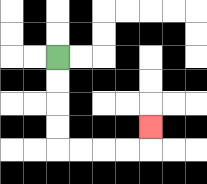{'start': '[2, 2]', 'end': '[6, 5]', 'path_directions': 'D,D,D,D,R,R,R,R,U', 'path_coordinates': '[[2, 2], [2, 3], [2, 4], [2, 5], [2, 6], [3, 6], [4, 6], [5, 6], [6, 6], [6, 5]]'}